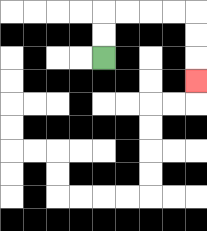{'start': '[4, 2]', 'end': '[8, 3]', 'path_directions': 'U,U,R,R,R,R,D,D,D', 'path_coordinates': '[[4, 2], [4, 1], [4, 0], [5, 0], [6, 0], [7, 0], [8, 0], [8, 1], [8, 2], [8, 3]]'}